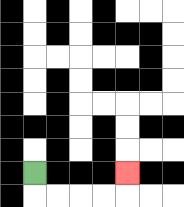{'start': '[1, 7]', 'end': '[5, 7]', 'path_directions': 'D,R,R,R,R,U', 'path_coordinates': '[[1, 7], [1, 8], [2, 8], [3, 8], [4, 8], [5, 8], [5, 7]]'}